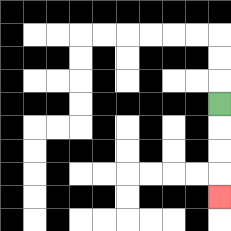{'start': '[9, 4]', 'end': '[9, 8]', 'path_directions': 'D,D,D,D', 'path_coordinates': '[[9, 4], [9, 5], [9, 6], [9, 7], [9, 8]]'}